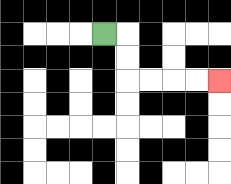{'start': '[4, 1]', 'end': '[9, 3]', 'path_directions': 'R,D,D,R,R,R,R', 'path_coordinates': '[[4, 1], [5, 1], [5, 2], [5, 3], [6, 3], [7, 3], [8, 3], [9, 3]]'}